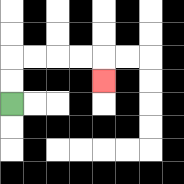{'start': '[0, 4]', 'end': '[4, 3]', 'path_directions': 'U,U,R,R,R,R,D', 'path_coordinates': '[[0, 4], [0, 3], [0, 2], [1, 2], [2, 2], [3, 2], [4, 2], [4, 3]]'}